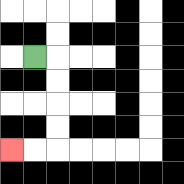{'start': '[1, 2]', 'end': '[0, 6]', 'path_directions': 'R,D,D,D,D,L,L', 'path_coordinates': '[[1, 2], [2, 2], [2, 3], [2, 4], [2, 5], [2, 6], [1, 6], [0, 6]]'}